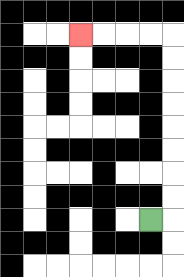{'start': '[6, 9]', 'end': '[3, 1]', 'path_directions': 'R,U,U,U,U,U,U,U,U,L,L,L,L', 'path_coordinates': '[[6, 9], [7, 9], [7, 8], [7, 7], [7, 6], [7, 5], [7, 4], [7, 3], [7, 2], [7, 1], [6, 1], [5, 1], [4, 1], [3, 1]]'}